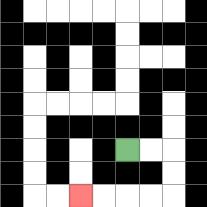{'start': '[5, 6]', 'end': '[3, 8]', 'path_directions': 'R,R,D,D,L,L,L,L', 'path_coordinates': '[[5, 6], [6, 6], [7, 6], [7, 7], [7, 8], [6, 8], [5, 8], [4, 8], [3, 8]]'}